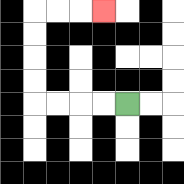{'start': '[5, 4]', 'end': '[4, 0]', 'path_directions': 'L,L,L,L,U,U,U,U,R,R,R', 'path_coordinates': '[[5, 4], [4, 4], [3, 4], [2, 4], [1, 4], [1, 3], [1, 2], [1, 1], [1, 0], [2, 0], [3, 0], [4, 0]]'}